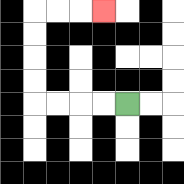{'start': '[5, 4]', 'end': '[4, 0]', 'path_directions': 'L,L,L,L,U,U,U,U,R,R,R', 'path_coordinates': '[[5, 4], [4, 4], [3, 4], [2, 4], [1, 4], [1, 3], [1, 2], [1, 1], [1, 0], [2, 0], [3, 0], [4, 0]]'}